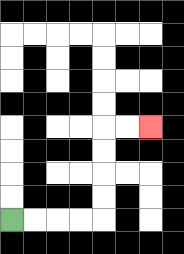{'start': '[0, 9]', 'end': '[6, 5]', 'path_directions': 'R,R,R,R,U,U,U,U,R,R', 'path_coordinates': '[[0, 9], [1, 9], [2, 9], [3, 9], [4, 9], [4, 8], [4, 7], [4, 6], [4, 5], [5, 5], [6, 5]]'}